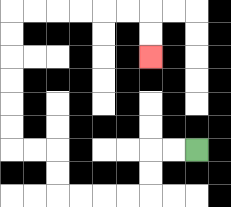{'start': '[8, 6]', 'end': '[6, 2]', 'path_directions': 'L,L,D,D,L,L,L,L,U,U,L,L,U,U,U,U,U,U,R,R,R,R,R,R,D,D', 'path_coordinates': '[[8, 6], [7, 6], [6, 6], [6, 7], [6, 8], [5, 8], [4, 8], [3, 8], [2, 8], [2, 7], [2, 6], [1, 6], [0, 6], [0, 5], [0, 4], [0, 3], [0, 2], [0, 1], [0, 0], [1, 0], [2, 0], [3, 0], [4, 0], [5, 0], [6, 0], [6, 1], [6, 2]]'}